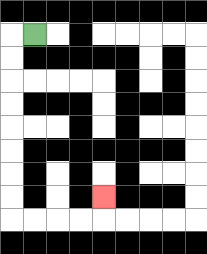{'start': '[1, 1]', 'end': '[4, 8]', 'path_directions': 'L,D,D,D,D,D,D,D,D,R,R,R,R,U', 'path_coordinates': '[[1, 1], [0, 1], [0, 2], [0, 3], [0, 4], [0, 5], [0, 6], [0, 7], [0, 8], [0, 9], [1, 9], [2, 9], [3, 9], [4, 9], [4, 8]]'}